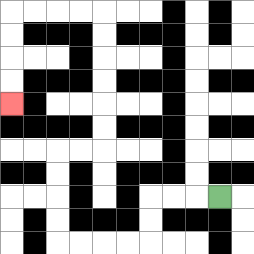{'start': '[9, 8]', 'end': '[0, 4]', 'path_directions': 'L,L,L,D,D,L,L,L,L,U,U,U,U,R,R,U,U,U,U,U,U,L,L,L,L,D,D,D,D', 'path_coordinates': '[[9, 8], [8, 8], [7, 8], [6, 8], [6, 9], [6, 10], [5, 10], [4, 10], [3, 10], [2, 10], [2, 9], [2, 8], [2, 7], [2, 6], [3, 6], [4, 6], [4, 5], [4, 4], [4, 3], [4, 2], [4, 1], [4, 0], [3, 0], [2, 0], [1, 0], [0, 0], [0, 1], [0, 2], [0, 3], [0, 4]]'}